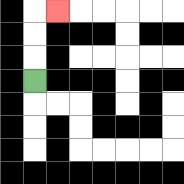{'start': '[1, 3]', 'end': '[2, 0]', 'path_directions': 'U,U,U,R', 'path_coordinates': '[[1, 3], [1, 2], [1, 1], [1, 0], [2, 0]]'}